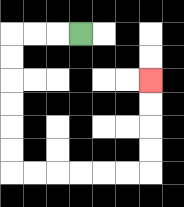{'start': '[3, 1]', 'end': '[6, 3]', 'path_directions': 'L,L,L,D,D,D,D,D,D,R,R,R,R,R,R,U,U,U,U', 'path_coordinates': '[[3, 1], [2, 1], [1, 1], [0, 1], [0, 2], [0, 3], [0, 4], [0, 5], [0, 6], [0, 7], [1, 7], [2, 7], [3, 7], [4, 7], [5, 7], [6, 7], [6, 6], [6, 5], [6, 4], [6, 3]]'}